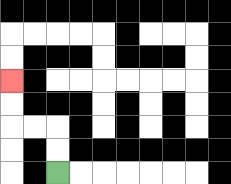{'start': '[2, 7]', 'end': '[0, 3]', 'path_directions': 'U,U,L,L,U,U', 'path_coordinates': '[[2, 7], [2, 6], [2, 5], [1, 5], [0, 5], [0, 4], [0, 3]]'}